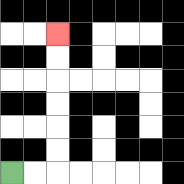{'start': '[0, 7]', 'end': '[2, 1]', 'path_directions': 'R,R,U,U,U,U,U,U', 'path_coordinates': '[[0, 7], [1, 7], [2, 7], [2, 6], [2, 5], [2, 4], [2, 3], [2, 2], [2, 1]]'}